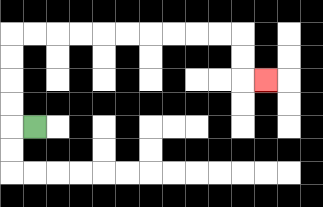{'start': '[1, 5]', 'end': '[11, 3]', 'path_directions': 'L,U,U,U,U,R,R,R,R,R,R,R,R,R,R,D,D,R', 'path_coordinates': '[[1, 5], [0, 5], [0, 4], [0, 3], [0, 2], [0, 1], [1, 1], [2, 1], [3, 1], [4, 1], [5, 1], [6, 1], [7, 1], [8, 1], [9, 1], [10, 1], [10, 2], [10, 3], [11, 3]]'}